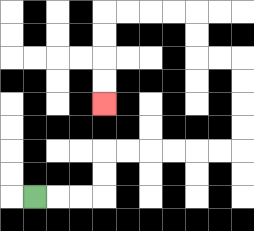{'start': '[1, 8]', 'end': '[4, 4]', 'path_directions': 'R,R,R,U,U,R,R,R,R,R,R,U,U,U,U,L,L,U,U,L,L,L,L,D,D,D,D', 'path_coordinates': '[[1, 8], [2, 8], [3, 8], [4, 8], [4, 7], [4, 6], [5, 6], [6, 6], [7, 6], [8, 6], [9, 6], [10, 6], [10, 5], [10, 4], [10, 3], [10, 2], [9, 2], [8, 2], [8, 1], [8, 0], [7, 0], [6, 0], [5, 0], [4, 0], [4, 1], [4, 2], [4, 3], [4, 4]]'}